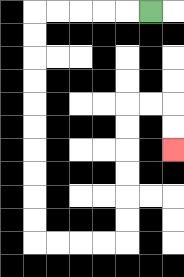{'start': '[6, 0]', 'end': '[7, 6]', 'path_directions': 'L,L,L,L,L,D,D,D,D,D,D,D,D,D,D,R,R,R,R,U,U,U,U,U,U,R,R,D,D', 'path_coordinates': '[[6, 0], [5, 0], [4, 0], [3, 0], [2, 0], [1, 0], [1, 1], [1, 2], [1, 3], [1, 4], [1, 5], [1, 6], [1, 7], [1, 8], [1, 9], [1, 10], [2, 10], [3, 10], [4, 10], [5, 10], [5, 9], [5, 8], [5, 7], [5, 6], [5, 5], [5, 4], [6, 4], [7, 4], [7, 5], [7, 6]]'}